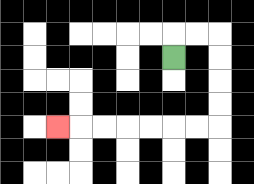{'start': '[7, 2]', 'end': '[2, 5]', 'path_directions': 'U,R,R,D,D,D,D,L,L,L,L,L,L,L', 'path_coordinates': '[[7, 2], [7, 1], [8, 1], [9, 1], [9, 2], [9, 3], [9, 4], [9, 5], [8, 5], [7, 5], [6, 5], [5, 5], [4, 5], [3, 5], [2, 5]]'}